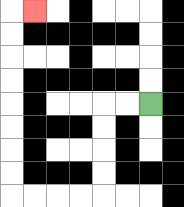{'start': '[6, 4]', 'end': '[1, 0]', 'path_directions': 'L,L,D,D,D,D,L,L,L,L,U,U,U,U,U,U,U,U,R', 'path_coordinates': '[[6, 4], [5, 4], [4, 4], [4, 5], [4, 6], [4, 7], [4, 8], [3, 8], [2, 8], [1, 8], [0, 8], [0, 7], [0, 6], [0, 5], [0, 4], [0, 3], [0, 2], [0, 1], [0, 0], [1, 0]]'}